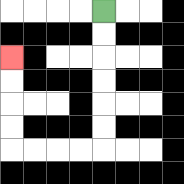{'start': '[4, 0]', 'end': '[0, 2]', 'path_directions': 'D,D,D,D,D,D,L,L,L,L,U,U,U,U', 'path_coordinates': '[[4, 0], [4, 1], [4, 2], [4, 3], [4, 4], [4, 5], [4, 6], [3, 6], [2, 6], [1, 6], [0, 6], [0, 5], [0, 4], [0, 3], [0, 2]]'}